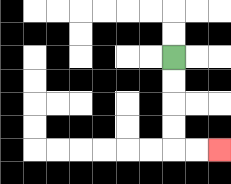{'start': '[7, 2]', 'end': '[9, 6]', 'path_directions': 'D,D,D,D,R,R', 'path_coordinates': '[[7, 2], [7, 3], [7, 4], [7, 5], [7, 6], [8, 6], [9, 6]]'}